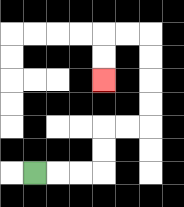{'start': '[1, 7]', 'end': '[4, 3]', 'path_directions': 'R,R,R,U,U,R,R,U,U,U,U,L,L,D,D', 'path_coordinates': '[[1, 7], [2, 7], [3, 7], [4, 7], [4, 6], [4, 5], [5, 5], [6, 5], [6, 4], [6, 3], [6, 2], [6, 1], [5, 1], [4, 1], [4, 2], [4, 3]]'}